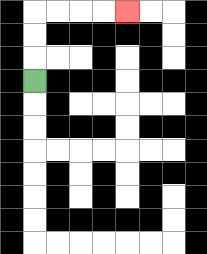{'start': '[1, 3]', 'end': '[5, 0]', 'path_directions': 'U,U,U,R,R,R,R', 'path_coordinates': '[[1, 3], [1, 2], [1, 1], [1, 0], [2, 0], [3, 0], [4, 0], [5, 0]]'}